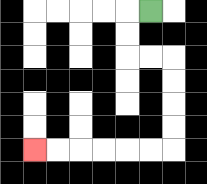{'start': '[6, 0]', 'end': '[1, 6]', 'path_directions': 'L,D,D,R,R,D,D,D,D,L,L,L,L,L,L', 'path_coordinates': '[[6, 0], [5, 0], [5, 1], [5, 2], [6, 2], [7, 2], [7, 3], [7, 4], [7, 5], [7, 6], [6, 6], [5, 6], [4, 6], [3, 6], [2, 6], [1, 6]]'}